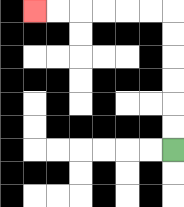{'start': '[7, 6]', 'end': '[1, 0]', 'path_directions': 'U,U,U,U,U,U,L,L,L,L,L,L', 'path_coordinates': '[[7, 6], [7, 5], [7, 4], [7, 3], [7, 2], [7, 1], [7, 0], [6, 0], [5, 0], [4, 0], [3, 0], [2, 0], [1, 0]]'}